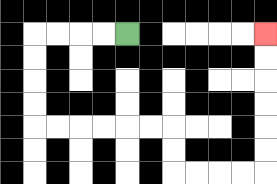{'start': '[5, 1]', 'end': '[11, 1]', 'path_directions': 'L,L,L,L,D,D,D,D,R,R,R,R,R,R,D,D,R,R,R,R,U,U,U,U,U,U', 'path_coordinates': '[[5, 1], [4, 1], [3, 1], [2, 1], [1, 1], [1, 2], [1, 3], [1, 4], [1, 5], [2, 5], [3, 5], [4, 5], [5, 5], [6, 5], [7, 5], [7, 6], [7, 7], [8, 7], [9, 7], [10, 7], [11, 7], [11, 6], [11, 5], [11, 4], [11, 3], [11, 2], [11, 1]]'}